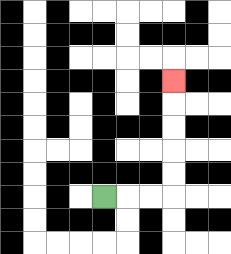{'start': '[4, 8]', 'end': '[7, 3]', 'path_directions': 'R,R,R,U,U,U,U,U', 'path_coordinates': '[[4, 8], [5, 8], [6, 8], [7, 8], [7, 7], [7, 6], [7, 5], [7, 4], [7, 3]]'}